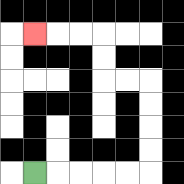{'start': '[1, 7]', 'end': '[1, 1]', 'path_directions': 'R,R,R,R,R,U,U,U,U,L,L,U,U,L,L,L', 'path_coordinates': '[[1, 7], [2, 7], [3, 7], [4, 7], [5, 7], [6, 7], [6, 6], [6, 5], [6, 4], [6, 3], [5, 3], [4, 3], [4, 2], [4, 1], [3, 1], [2, 1], [1, 1]]'}